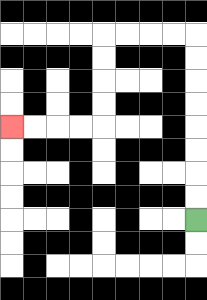{'start': '[8, 9]', 'end': '[0, 5]', 'path_directions': 'U,U,U,U,U,U,U,U,L,L,L,L,D,D,D,D,L,L,L,L', 'path_coordinates': '[[8, 9], [8, 8], [8, 7], [8, 6], [8, 5], [8, 4], [8, 3], [8, 2], [8, 1], [7, 1], [6, 1], [5, 1], [4, 1], [4, 2], [4, 3], [4, 4], [4, 5], [3, 5], [2, 5], [1, 5], [0, 5]]'}